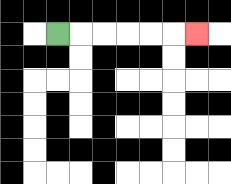{'start': '[2, 1]', 'end': '[8, 1]', 'path_directions': 'R,R,R,R,R,R', 'path_coordinates': '[[2, 1], [3, 1], [4, 1], [5, 1], [6, 1], [7, 1], [8, 1]]'}